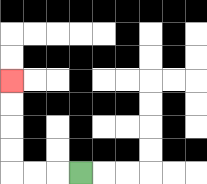{'start': '[3, 7]', 'end': '[0, 3]', 'path_directions': 'L,L,L,U,U,U,U', 'path_coordinates': '[[3, 7], [2, 7], [1, 7], [0, 7], [0, 6], [0, 5], [0, 4], [0, 3]]'}